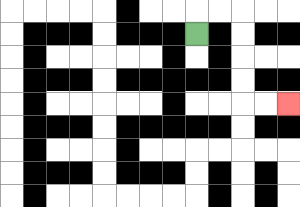{'start': '[8, 1]', 'end': '[12, 4]', 'path_directions': 'U,R,R,D,D,D,D,R,R', 'path_coordinates': '[[8, 1], [8, 0], [9, 0], [10, 0], [10, 1], [10, 2], [10, 3], [10, 4], [11, 4], [12, 4]]'}